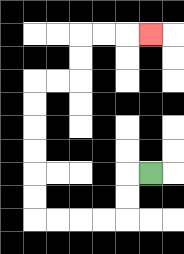{'start': '[6, 7]', 'end': '[6, 1]', 'path_directions': 'L,D,D,L,L,L,L,U,U,U,U,U,U,R,R,U,U,R,R,R', 'path_coordinates': '[[6, 7], [5, 7], [5, 8], [5, 9], [4, 9], [3, 9], [2, 9], [1, 9], [1, 8], [1, 7], [1, 6], [1, 5], [1, 4], [1, 3], [2, 3], [3, 3], [3, 2], [3, 1], [4, 1], [5, 1], [6, 1]]'}